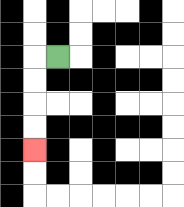{'start': '[2, 2]', 'end': '[1, 6]', 'path_directions': 'L,D,D,D,D', 'path_coordinates': '[[2, 2], [1, 2], [1, 3], [1, 4], [1, 5], [1, 6]]'}